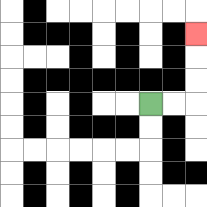{'start': '[6, 4]', 'end': '[8, 1]', 'path_directions': 'R,R,U,U,U', 'path_coordinates': '[[6, 4], [7, 4], [8, 4], [8, 3], [8, 2], [8, 1]]'}